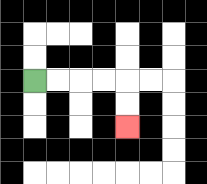{'start': '[1, 3]', 'end': '[5, 5]', 'path_directions': 'R,R,R,R,D,D', 'path_coordinates': '[[1, 3], [2, 3], [3, 3], [4, 3], [5, 3], [5, 4], [5, 5]]'}